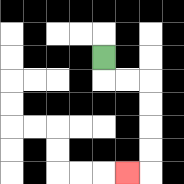{'start': '[4, 2]', 'end': '[5, 7]', 'path_directions': 'D,R,R,D,D,D,D,L', 'path_coordinates': '[[4, 2], [4, 3], [5, 3], [6, 3], [6, 4], [6, 5], [6, 6], [6, 7], [5, 7]]'}